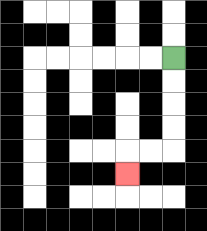{'start': '[7, 2]', 'end': '[5, 7]', 'path_directions': 'D,D,D,D,L,L,D', 'path_coordinates': '[[7, 2], [7, 3], [7, 4], [7, 5], [7, 6], [6, 6], [5, 6], [5, 7]]'}